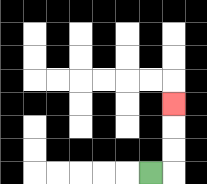{'start': '[6, 7]', 'end': '[7, 4]', 'path_directions': 'R,U,U,U', 'path_coordinates': '[[6, 7], [7, 7], [7, 6], [7, 5], [7, 4]]'}